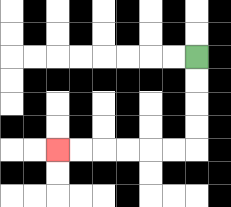{'start': '[8, 2]', 'end': '[2, 6]', 'path_directions': 'D,D,D,D,L,L,L,L,L,L', 'path_coordinates': '[[8, 2], [8, 3], [8, 4], [8, 5], [8, 6], [7, 6], [6, 6], [5, 6], [4, 6], [3, 6], [2, 6]]'}